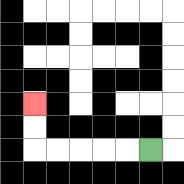{'start': '[6, 6]', 'end': '[1, 4]', 'path_directions': 'L,L,L,L,L,U,U', 'path_coordinates': '[[6, 6], [5, 6], [4, 6], [3, 6], [2, 6], [1, 6], [1, 5], [1, 4]]'}